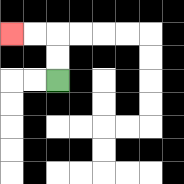{'start': '[2, 3]', 'end': '[0, 1]', 'path_directions': 'U,U,L,L', 'path_coordinates': '[[2, 3], [2, 2], [2, 1], [1, 1], [0, 1]]'}